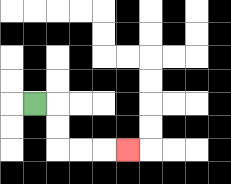{'start': '[1, 4]', 'end': '[5, 6]', 'path_directions': 'R,D,D,R,R,R', 'path_coordinates': '[[1, 4], [2, 4], [2, 5], [2, 6], [3, 6], [4, 6], [5, 6]]'}